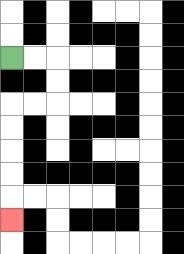{'start': '[0, 2]', 'end': '[0, 9]', 'path_directions': 'R,R,D,D,L,L,D,D,D,D,D', 'path_coordinates': '[[0, 2], [1, 2], [2, 2], [2, 3], [2, 4], [1, 4], [0, 4], [0, 5], [0, 6], [0, 7], [0, 8], [0, 9]]'}